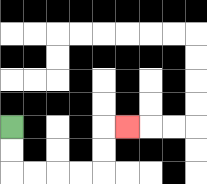{'start': '[0, 5]', 'end': '[5, 5]', 'path_directions': 'D,D,R,R,R,R,U,U,R', 'path_coordinates': '[[0, 5], [0, 6], [0, 7], [1, 7], [2, 7], [3, 7], [4, 7], [4, 6], [4, 5], [5, 5]]'}